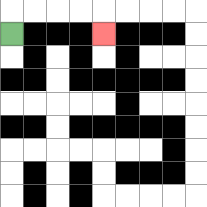{'start': '[0, 1]', 'end': '[4, 1]', 'path_directions': 'U,R,R,R,R,D', 'path_coordinates': '[[0, 1], [0, 0], [1, 0], [2, 0], [3, 0], [4, 0], [4, 1]]'}